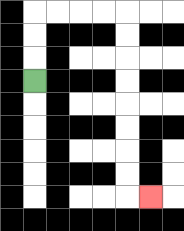{'start': '[1, 3]', 'end': '[6, 8]', 'path_directions': 'U,U,U,R,R,R,R,D,D,D,D,D,D,D,D,R', 'path_coordinates': '[[1, 3], [1, 2], [1, 1], [1, 0], [2, 0], [3, 0], [4, 0], [5, 0], [5, 1], [5, 2], [5, 3], [5, 4], [5, 5], [5, 6], [5, 7], [5, 8], [6, 8]]'}